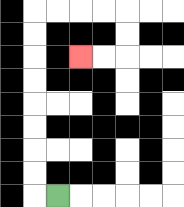{'start': '[2, 8]', 'end': '[3, 2]', 'path_directions': 'L,U,U,U,U,U,U,U,U,R,R,R,R,D,D,L,L', 'path_coordinates': '[[2, 8], [1, 8], [1, 7], [1, 6], [1, 5], [1, 4], [1, 3], [1, 2], [1, 1], [1, 0], [2, 0], [3, 0], [4, 0], [5, 0], [5, 1], [5, 2], [4, 2], [3, 2]]'}